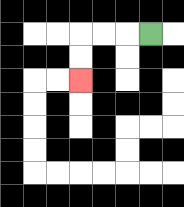{'start': '[6, 1]', 'end': '[3, 3]', 'path_directions': 'L,L,L,D,D', 'path_coordinates': '[[6, 1], [5, 1], [4, 1], [3, 1], [3, 2], [3, 3]]'}